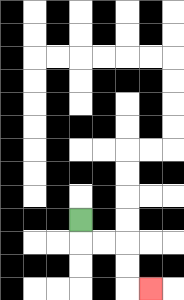{'start': '[3, 9]', 'end': '[6, 12]', 'path_directions': 'D,R,R,D,D,R', 'path_coordinates': '[[3, 9], [3, 10], [4, 10], [5, 10], [5, 11], [5, 12], [6, 12]]'}